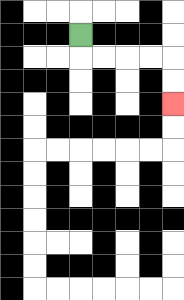{'start': '[3, 1]', 'end': '[7, 4]', 'path_directions': 'D,R,R,R,R,D,D', 'path_coordinates': '[[3, 1], [3, 2], [4, 2], [5, 2], [6, 2], [7, 2], [7, 3], [7, 4]]'}